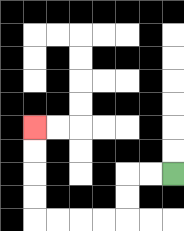{'start': '[7, 7]', 'end': '[1, 5]', 'path_directions': 'L,L,D,D,L,L,L,L,U,U,U,U', 'path_coordinates': '[[7, 7], [6, 7], [5, 7], [5, 8], [5, 9], [4, 9], [3, 9], [2, 9], [1, 9], [1, 8], [1, 7], [1, 6], [1, 5]]'}